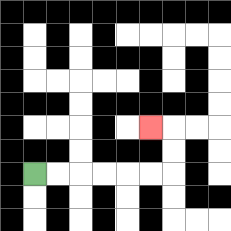{'start': '[1, 7]', 'end': '[6, 5]', 'path_directions': 'R,R,R,R,R,R,U,U,L', 'path_coordinates': '[[1, 7], [2, 7], [3, 7], [4, 7], [5, 7], [6, 7], [7, 7], [7, 6], [7, 5], [6, 5]]'}